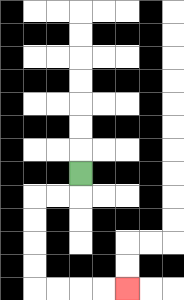{'start': '[3, 7]', 'end': '[5, 12]', 'path_directions': 'D,L,L,D,D,D,D,R,R,R,R', 'path_coordinates': '[[3, 7], [3, 8], [2, 8], [1, 8], [1, 9], [1, 10], [1, 11], [1, 12], [2, 12], [3, 12], [4, 12], [5, 12]]'}